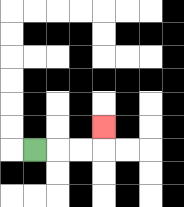{'start': '[1, 6]', 'end': '[4, 5]', 'path_directions': 'R,R,R,U', 'path_coordinates': '[[1, 6], [2, 6], [3, 6], [4, 6], [4, 5]]'}